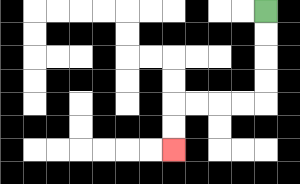{'start': '[11, 0]', 'end': '[7, 6]', 'path_directions': 'D,D,D,D,L,L,L,L,D,D', 'path_coordinates': '[[11, 0], [11, 1], [11, 2], [11, 3], [11, 4], [10, 4], [9, 4], [8, 4], [7, 4], [7, 5], [7, 6]]'}